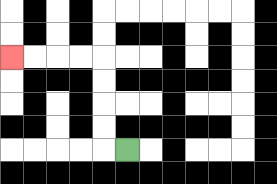{'start': '[5, 6]', 'end': '[0, 2]', 'path_directions': 'L,U,U,U,U,L,L,L,L', 'path_coordinates': '[[5, 6], [4, 6], [4, 5], [4, 4], [4, 3], [4, 2], [3, 2], [2, 2], [1, 2], [0, 2]]'}